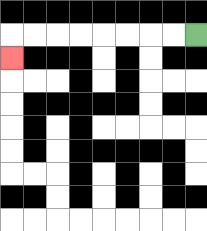{'start': '[8, 1]', 'end': '[0, 2]', 'path_directions': 'L,L,L,L,L,L,L,L,D', 'path_coordinates': '[[8, 1], [7, 1], [6, 1], [5, 1], [4, 1], [3, 1], [2, 1], [1, 1], [0, 1], [0, 2]]'}